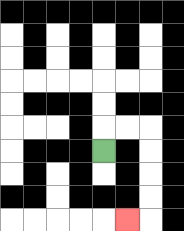{'start': '[4, 6]', 'end': '[5, 9]', 'path_directions': 'U,R,R,D,D,D,D,L', 'path_coordinates': '[[4, 6], [4, 5], [5, 5], [6, 5], [6, 6], [6, 7], [6, 8], [6, 9], [5, 9]]'}